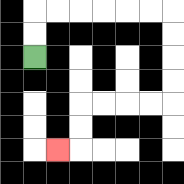{'start': '[1, 2]', 'end': '[2, 6]', 'path_directions': 'U,U,R,R,R,R,R,R,D,D,D,D,L,L,L,L,D,D,L', 'path_coordinates': '[[1, 2], [1, 1], [1, 0], [2, 0], [3, 0], [4, 0], [5, 0], [6, 0], [7, 0], [7, 1], [7, 2], [7, 3], [7, 4], [6, 4], [5, 4], [4, 4], [3, 4], [3, 5], [3, 6], [2, 6]]'}